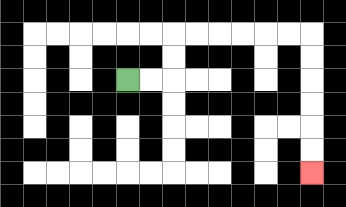{'start': '[5, 3]', 'end': '[13, 7]', 'path_directions': 'R,R,U,U,R,R,R,R,R,R,D,D,D,D,D,D', 'path_coordinates': '[[5, 3], [6, 3], [7, 3], [7, 2], [7, 1], [8, 1], [9, 1], [10, 1], [11, 1], [12, 1], [13, 1], [13, 2], [13, 3], [13, 4], [13, 5], [13, 6], [13, 7]]'}